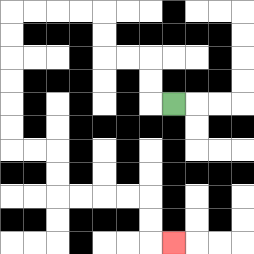{'start': '[7, 4]', 'end': '[7, 10]', 'path_directions': 'L,U,U,L,L,U,U,L,L,L,L,D,D,D,D,D,D,R,R,D,D,R,R,R,R,D,D,R', 'path_coordinates': '[[7, 4], [6, 4], [6, 3], [6, 2], [5, 2], [4, 2], [4, 1], [4, 0], [3, 0], [2, 0], [1, 0], [0, 0], [0, 1], [0, 2], [0, 3], [0, 4], [0, 5], [0, 6], [1, 6], [2, 6], [2, 7], [2, 8], [3, 8], [4, 8], [5, 8], [6, 8], [6, 9], [6, 10], [7, 10]]'}